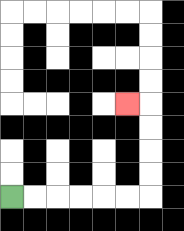{'start': '[0, 8]', 'end': '[5, 4]', 'path_directions': 'R,R,R,R,R,R,U,U,U,U,L', 'path_coordinates': '[[0, 8], [1, 8], [2, 8], [3, 8], [4, 8], [5, 8], [6, 8], [6, 7], [6, 6], [6, 5], [6, 4], [5, 4]]'}